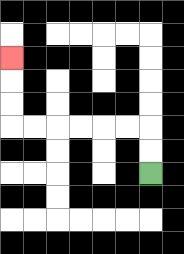{'start': '[6, 7]', 'end': '[0, 2]', 'path_directions': 'U,U,L,L,L,L,L,L,U,U,U', 'path_coordinates': '[[6, 7], [6, 6], [6, 5], [5, 5], [4, 5], [3, 5], [2, 5], [1, 5], [0, 5], [0, 4], [0, 3], [0, 2]]'}